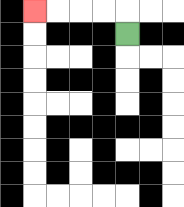{'start': '[5, 1]', 'end': '[1, 0]', 'path_directions': 'U,L,L,L,L', 'path_coordinates': '[[5, 1], [5, 0], [4, 0], [3, 0], [2, 0], [1, 0]]'}